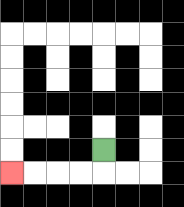{'start': '[4, 6]', 'end': '[0, 7]', 'path_directions': 'D,L,L,L,L', 'path_coordinates': '[[4, 6], [4, 7], [3, 7], [2, 7], [1, 7], [0, 7]]'}